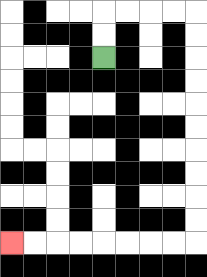{'start': '[4, 2]', 'end': '[0, 10]', 'path_directions': 'U,U,R,R,R,R,D,D,D,D,D,D,D,D,D,D,L,L,L,L,L,L,L,L', 'path_coordinates': '[[4, 2], [4, 1], [4, 0], [5, 0], [6, 0], [7, 0], [8, 0], [8, 1], [8, 2], [8, 3], [8, 4], [8, 5], [8, 6], [8, 7], [8, 8], [8, 9], [8, 10], [7, 10], [6, 10], [5, 10], [4, 10], [3, 10], [2, 10], [1, 10], [0, 10]]'}